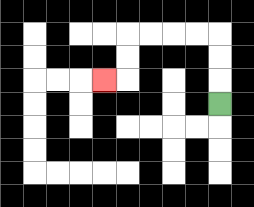{'start': '[9, 4]', 'end': '[4, 3]', 'path_directions': 'U,U,U,L,L,L,L,D,D,L', 'path_coordinates': '[[9, 4], [9, 3], [9, 2], [9, 1], [8, 1], [7, 1], [6, 1], [5, 1], [5, 2], [5, 3], [4, 3]]'}